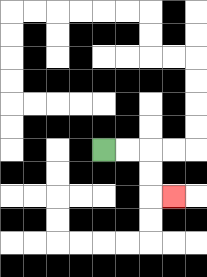{'start': '[4, 6]', 'end': '[7, 8]', 'path_directions': 'R,R,D,D,R', 'path_coordinates': '[[4, 6], [5, 6], [6, 6], [6, 7], [6, 8], [7, 8]]'}